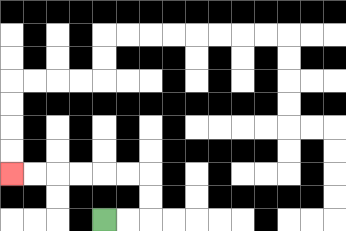{'start': '[4, 9]', 'end': '[0, 7]', 'path_directions': 'R,R,U,U,L,L,L,L,L,L', 'path_coordinates': '[[4, 9], [5, 9], [6, 9], [6, 8], [6, 7], [5, 7], [4, 7], [3, 7], [2, 7], [1, 7], [0, 7]]'}